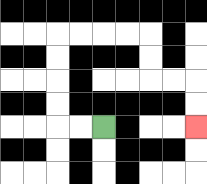{'start': '[4, 5]', 'end': '[8, 5]', 'path_directions': 'L,L,U,U,U,U,R,R,R,R,D,D,R,R,D,D', 'path_coordinates': '[[4, 5], [3, 5], [2, 5], [2, 4], [2, 3], [2, 2], [2, 1], [3, 1], [4, 1], [5, 1], [6, 1], [6, 2], [6, 3], [7, 3], [8, 3], [8, 4], [8, 5]]'}